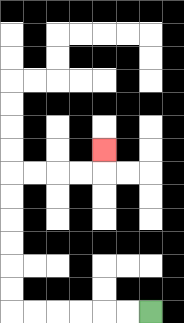{'start': '[6, 13]', 'end': '[4, 6]', 'path_directions': 'L,L,L,L,L,L,U,U,U,U,U,U,R,R,R,R,U', 'path_coordinates': '[[6, 13], [5, 13], [4, 13], [3, 13], [2, 13], [1, 13], [0, 13], [0, 12], [0, 11], [0, 10], [0, 9], [0, 8], [0, 7], [1, 7], [2, 7], [3, 7], [4, 7], [4, 6]]'}